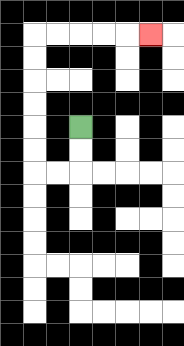{'start': '[3, 5]', 'end': '[6, 1]', 'path_directions': 'D,D,L,L,U,U,U,U,U,U,R,R,R,R,R', 'path_coordinates': '[[3, 5], [3, 6], [3, 7], [2, 7], [1, 7], [1, 6], [1, 5], [1, 4], [1, 3], [1, 2], [1, 1], [2, 1], [3, 1], [4, 1], [5, 1], [6, 1]]'}